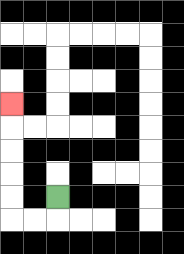{'start': '[2, 8]', 'end': '[0, 4]', 'path_directions': 'D,L,L,U,U,U,U,U', 'path_coordinates': '[[2, 8], [2, 9], [1, 9], [0, 9], [0, 8], [0, 7], [0, 6], [0, 5], [0, 4]]'}